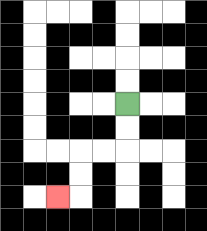{'start': '[5, 4]', 'end': '[2, 8]', 'path_directions': 'D,D,L,L,D,D,L', 'path_coordinates': '[[5, 4], [5, 5], [5, 6], [4, 6], [3, 6], [3, 7], [3, 8], [2, 8]]'}